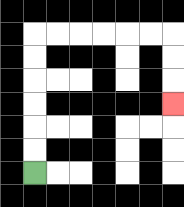{'start': '[1, 7]', 'end': '[7, 4]', 'path_directions': 'U,U,U,U,U,U,R,R,R,R,R,R,D,D,D', 'path_coordinates': '[[1, 7], [1, 6], [1, 5], [1, 4], [1, 3], [1, 2], [1, 1], [2, 1], [3, 1], [4, 1], [5, 1], [6, 1], [7, 1], [7, 2], [7, 3], [7, 4]]'}